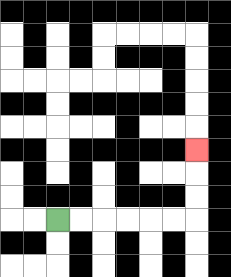{'start': '[2, 9]', 'end': '[8, 6]', 'path_directions': 'R,R,R,R,R,R,U,U,U', 'path_coordinates': '[[2, 9], [3, 9], [4, 9], [5, 9], [6, 9], [7, 9], [8, 9], [8, 8], [8, 7], [8, 6]]'}